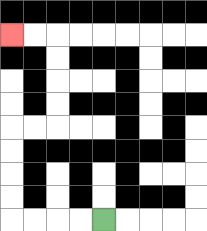{'start': '[4, 9]', 'end': '[0, 1]', 'path_directions': 'L,L,L,L,U,U,U,U,R,R,U,U,U,U,L,L', 'path_coordinates': '[[4, 9], [3, 9], [2, 9], [1, 9], [0, 9], [0, 8], [0, 7], [0, 6], [0, 5], [1, 5], [2, 5], [2, 4], [2, 3], [2, 2], [2, 1], [1, 1], [0, 1]]'}